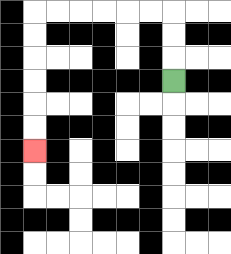{'start': '[7, 3]', 'end': '[1, 6]', 'path_directions': 'U,U,U,L,L,L,L,L,L,D,D,D,D,D,D', 'path_coordinates': '[[7, 3], [7, 2], [7, 1], [7, 0], [6, 0], [5, 0], [4, 0], [3, 0], [2, 0], [1, 0], [1, 1], [1, 2], [1, 3], [1, 4], [1, 5], [1, 6]]'}